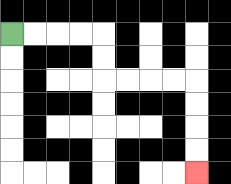{'start': '[0, 1]', 'end': '[8, 7]', 'path_directions': 'R,R,R,R,D,D,R,R,R,R,D,D,D,D', 'path_coordinates': '[[0, 1], [1, 1], [2, 1], [3, 1], [4, 1], [4, 2], [4, 3], [5, 3], [6, 3], [7, 3], [8, 3], [8, 4], [8, 5], [8, 6], [8, 7]]'}